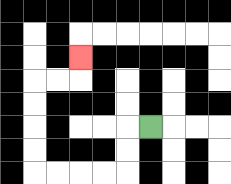{'start': '[6, 5]', 'end': '[3, 2]', 'path_directions': 'L,D,D,L,L,L,L,U,U,U,U,R,R,U', 'path_coordinates': '[[6, 5], [5, 5], [5, 6], [5, 7], [4, 7], [3, 7], [2, 7], [1, 7], [1, 6], [1, 5], [1, 4], [1, 3], [2, 3], [3, 3], [3, 2]]'}